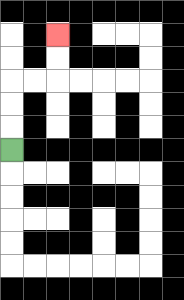{'start': '[0, 6]', 'end': '[2, 1]', 'path_directions': 'U,U,U,R,R,U,U', 'path_coordinates': '[[0, 6], [0, 5], [0, 4], [0, 3], [1, 3], [2, 3], [2, 2], [2, 1]]'}